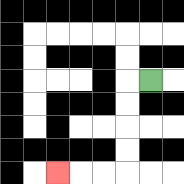{'start': '[6, 3]', 'end': '[2, 7]', 'path_directions': 'L,D,D,D,D,L,L,L', 'path_coordinates': '[[6, 3], [5, 3], [5, 4], [5, 5], [5, 6], [5, 7], [4, 7], [3, 7], [2, 7]]'}